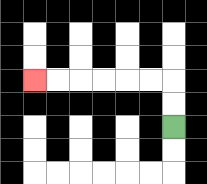{'start': '[7, 5]', 'end': '[1, 3]', 'path_directions': 'U,U,L,L,L,L,L,L', 'path_coordinates': '[[7, 5], [7, 4], [7, 3], [6, 3], [5, 3], [4, 3], [3, 3], [2, 3], [1, 3]]'}